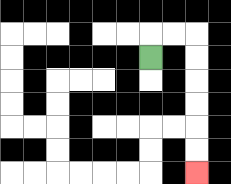{'start': '[6, 2]', 'end': '[8, 7]', 'path_directions': 'U,R,R,D,D,D,D,D,D', 'path_coordinates': '[[6, 2], [6, 1], [7, 1], [8, 1], [8, 2], [8, 3], [8, 4], [8, 5], [8, 6], [8, 7]]'}